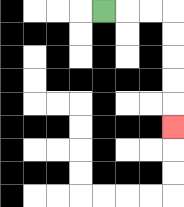{'start': '[4, 0]', 'end': '[7, 5]', 'path_directions': 'R,R,R,D,D,D,D,D', 'path_coordinates': '[[4, 0], [5, 0], [6, 0], [7, 0], [7, 1], [7, 2], [7, 3], [7, 4], [7, 5]]'}